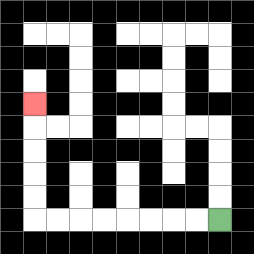{'start': '[9, 9]', 'end': '[1, 4]', 'path_directions': 'L,L,L,L,L,L,L,L,U,U,U,U,U', 'path_coordinates': '[[9, 9], [8, 9], [7, 9], [6, 9], [5, 9], [4, 9], [3, 9], [2, 9], [1, 9], [1, 8], [1, 7], [1, 6], [1, 5], [1, 4]]'}